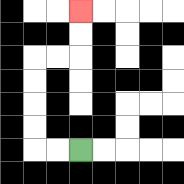{'start': '[3, 6]', 'end': '[3, 0]', 'path_directions': 'L,L,U,U,U,U,R,R,U,U', 'path_coordinates': '[[3, 6], [2, 6], [1, 6], [1, 5], [1, 4], [1, 3], [1, 2], [2, 2], [3, 2], [3, 1], [3, 0]]'}